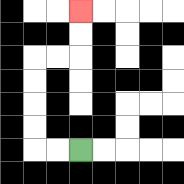{'start': '[3, 6]', 'end': '[3, 0]', 'path_directions': 'L,L,U,U,U,U,R,R,U,U', 'path_coordinates': '[[3, 6], [2, 6], [1, 6], [1, 5], [1, 4], [1, 3], [1, 2], [2, 2], [3, 2], [3, 1], [3, 0]]'}